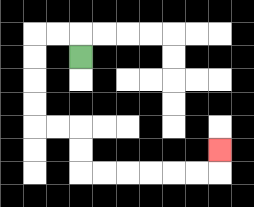{'start': '[3, 2]', 'end': '[9, 6]', 'path_directions': 'U,L,L,D,D,D,D,R,R,D,D,R,R,R,R,R,R,U', 'path_coordinates': '[[3, 2], [3, 1], [2, 1], [1, 1], [1, 2], [1, 3], [1, 4], [1, 5], [2, 5], [3, 5], [3, 6], [3, 7], [4, 7], [5, 7], [6, 7], [7, 7], [8, 7], [9, 7], [9, 6]]'}